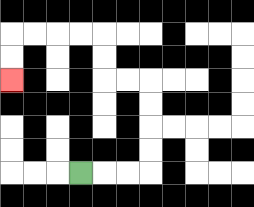{'start': '[3, 7]', 'end': '[0, 3]', 'path_directions': 'R,R,R,U,U,U,U,L,L,U,U,L,L,L,L,D,D', 'path_coordinates': '[[3, 7], [4, 7], [5, 7], [6, 7], [6, 6], [6, 5], [6, 4], [6, 3], [5, 3], [4, 3], [4, 2], [4, 1], [3, 1], [2, 1], [1, 1], [0, 1], [0, 2], [0, 3]]'}